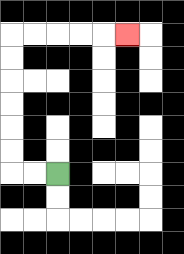{'start': '[2, 7]', 'end': '[5, 1]', 'path_directions': 'L,L,U,U,U,U,U,U,R,R,R,R,R', 'path_coordinates': '[[2, 7], [1, 7], [0, 7], [0, 6], [0, 5], [0, 4], [0, 3], [0, 2], [0, 1], [1, 1], [2, 1], [3, 1], [4, 1], [5, 1]]'}